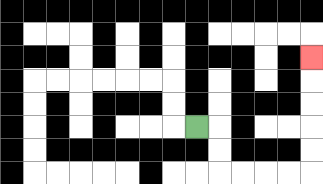{'start': '[8, 5]', 'end': '[13, 2]', 'path_directions': 'R,D,D,R,R,R,R,U,U,U,U,U', 'path_coordinates': '[[8, 5], [9, 5], [9, 6], [9, 7], [10, 7], [11, 7], [12, 7], [13, 7], [13, 6], [13, 5], [13, 4], [13, 3], [13, 2]]'}